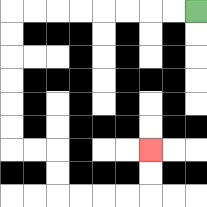{'start': '[8, 0]', 'end': '[6, 6]', 'path_directions': 'L,L,L,L,L,L,L,L,D,D,D,D,D,D,R,R,D,D,R,R,R,R,U,U', 'path_coordinates': '[[8, 0], [7, 0], [6, 0], [5, 0], [4, 0], [3, 0], [2, 0], [1, 0], [0, 0], [0, 1], [0, 2], [0, 3], [0, 4], [0, 5], [0, 6], [1, 6], [2, 6], [2, 7], [2, 8], [3, 8], [4, 8], [5, 8], [6, 8], [6, 7], [6, 6]]'}